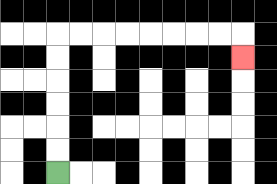{'start': '[2, 7]', 'end': '[10, 2]', 'path_directions': 'U,U,U,U,U,U,R,R,R,R,R,R,R,R,D', 'path_coordinates': '[[2, 7], [2, 6], [2, 5], [2, 4], [2, 3], [2, 2], [2, 1], [3, 1], [4, 1], [5, 1], [6, 1], [7, 1], [8, 1], [9, 1], [10, 1], [10, 2]]'}